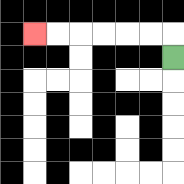{'start': '[7, 2]', 'end': '[1, 1]', 'path_directions': 'U,L,L,L,L,L,L', 'path_coordinates': '[[7, 2], [7, 1], [6, 1], [5, 1], [4, 1], [3, 1], [2, 1], [1, 1]]'}